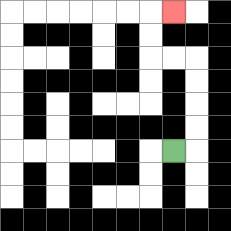{'start': '[7, 6]', 'end': '[7, 0]', 'path_directions': 'R,U,U,U,U,L,L,U,U,R', 'path_coordinates': '[[7, 6], [8, 6], [8, 5], [8, 4], [8, 3], [8, 2], [7, 2], [6, 2], [6, 1], [6, 0], [7, 0]]'}